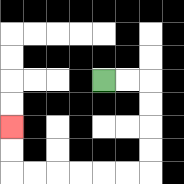{'start': '[4, 3]', 'end': '[0, 5]', 'path_directions': 'R,R,D,D,D,D,L,L,L,L,L,L,U,U', 'path_coordinates': '[[4, 3], [5, 3], [6, 3], [6, 4], [6, 5], [6, 6], [6, 7], [5, 7], [4, 7], [3, 7], [2, 7], [1, 7], [0, 7], [0, 6], [0, 5]]'}